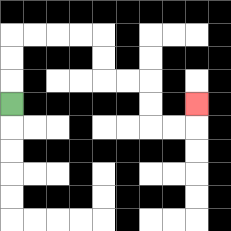{'start': '[0, 4]', 'end': '[8, 4]', 'path_directions': 'U,U,U,R,R,R,R,D,D,R,R,D,D,R,R,U', 'path_coordinates': '[[0, 4], [0, 3], [0, 2], [0, 1], [1, 1], [2, 1], [3, 1], [4, 1], [4, 2], [4, 3], [5, 3], [6, 3], [6, 4], [6, 5], [7, 5], [8, 5], [8, 4]]'}